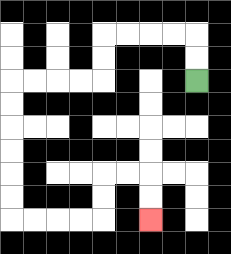{'start': '[8, 3]', 'end': '[6, 9]', 'path_directions': 'U,U,L,L,L,L,D,D,L,L,L,L,D,D,D,D,D,D,R,R,R,R,U,U,R,R,D,D', 'path_coordinates': '[[8, 3], [8, 2], [8, 1], [7, 1], [6, 1], [5, 1], [4, 1], [4, 2], [4, 3], [3, 3], [2, 3], [1, 3], [0, 3], [0, 4], [0, 5], [0, 6], [0, 7], [0, 8], [0, 9], [1, 9], [2, 9], [3, 9], [4, 9], [4, 8], [4, 7], [5, 7], [6, 7], [6, 8], [6, 9]]'}